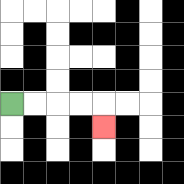{'start': '[0, 4]', 'end': '[4, 5]', 'path_directions': 'R,R,R,R,D', 'path_coordinates': '[[0, 4], [1, 4], [2, 4], [3, 4], [4, 4], [4, 5]]'}